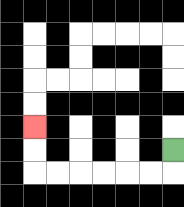{'start': '[7, 6]', 'end': '[1, 5]', 'path_directions': 'D,L,L,L,L,L,L,U,U', 'path_coordinates': '[[7, 6], [7, 7], [6, 7], [5, 7], [4, 7], [3, 7], [2, 7], [1, 7], [1, 6], [1, 5]]'}